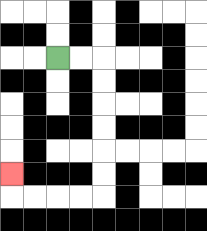{'start': '[2, 2]', 'end': '[0, 7]', 'path_directions': 'R,R,D,D,D,D,D,D,L,L,L,L,U', 'path_coordinates': '[[2, 2], [3, 2], [4, 2], [4, 3], [4, 4], [4, 5], [4, 6], [4, 7], [4, 8], [3, 8], [2, 8], [1, 8], [0, 8], [0, 7]]'}